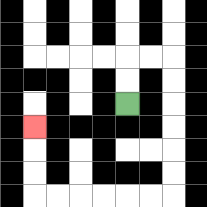{'start': '[5, 4]', 'end': '[1, 5]', 'path_directions': 'U,U,R,R,D,D,D,D,D,D,L,L,L,L,L,L,U,U,U', 'path_coordinates': '[[5, 4], [5, 3], [5, 2], [6, 2], [7, 2], [7, 3], [7, 4], [7, 5], [7, 6], [7, 7], [7, 8], [6, 8], [5, 8], [4, 8], [3, 8], [2, 8], [1, 8], [1, 7], [1, 6], [1, 5]]'}